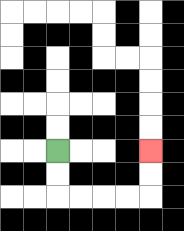{'start': '[2, 6]', 'end': '[6, 6]', 'path_directions': 'D,D,R,R,R,R,U,U', 'path_coordinates': '[[2, 6], [2, 7], [2, 8], [3, 8], [4, 8], [5, 8], [6, 8], [6, 7], [6, 6]]'}